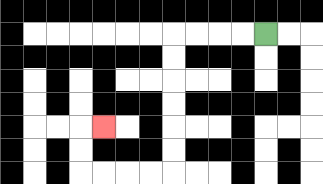{'start': '[11, 1]', 'end': '[4, 5]', 'path_directions': 'L,L,L,L,D,D,D,D,D,D,L,L,L,L,U,U,R', 'path_coordinates': '[[11, 1], [10, 1], [9, 1], [8, 1], [7, 1], [7, 2], [7, 3], [7, 4], [7, 5], [7, 6], [7, 7], [6, 7], [5, 7], [4, 7], [3, 7], [3, 6], [3, 5], [4, 5]]'}